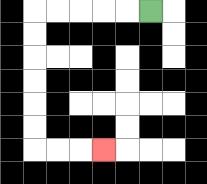{'start': '[6, 0]', 'end': '[4, 6]', 'path_directions': 'L,L,L,L,L,D,D,D,D,D,D,R,R,R', 'path_coordinates': '[[6, 0], [5, 0], [4, 0], [3, 0], [2, 0], [1, 0], [1, 1], [1, 2], [1, 3], [1, 4], [1, 5], [1, 6], [2, 6], [3, 6], [4, 6]]'}